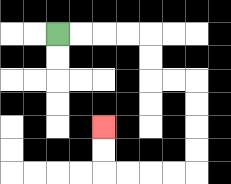{'start': '[2, 1]', 'end': '[4, 5]', 'path_directions': 'R,R,R,R,D,D,R,R,D,D,D,D,L,L,L,L,U,U', 'path_coordinates': '[[2, 1], [3, 1], [4, 1], [5, 1], [6, 1], [6, 2], [6, 3], [7, 3], [8, 3], [8, 4], [8, 5], [8, 6], [8, 7], [7, 7], [6, 7], [5, 7], [4, 7], [4, 6], [4, 5]]'}